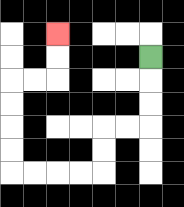{'start': '[6, 2]', 'end': '[2, 1]', 'path_directions': 'D,D,D,L,L,D,D,L,L,L,L,U,U,U,U,R,R,U,U', 'path_coordinates': '[[6, 2], [6, 3], [6, 4], [6, 5], [5, 5], [4, 5], [4, 6], [4, 7], [3, 7], [2, 7], [1, 7], [0, 7], [0, 6], [0, 5], [0, 4], [0, 3], [1, 3], [2, 3], [2, 2], [2, 1]]'}